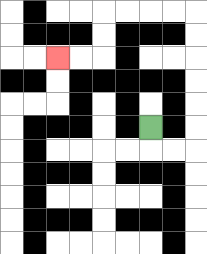{'start': '[6, 5]', 'end': '[2, 2]', 'path_directions': 'D,R,R,U,U,U,U,U,U,L,L,L,L,D,D,L,L', 'path_coordinates': '[[6, 5], [6, 6], [7, 6], [8, 6], [8, 5], [8, 4], [8, 3], [8, 2], [8, 1], [8, 0], [7, 0], [6, 0], [5, 0], [4, 0], [4, 1], [4, 2], [3, 2], [2, 2]]'}